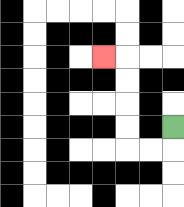{'start': '[7, 5]', 'end': '[4, 2]', 'path_directions': 'D,L,L,U,U,U,U,L', 'path_coordinates': '[[7, 5], [7, 6], [6, 6], [5, 6], [5, 5], [5, 4], [5, 3], [5, 2], [4, 2]]'}